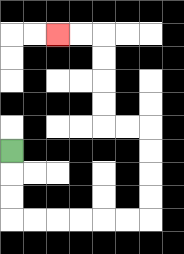{'start': '[0, 6]', 'end': '[2, 1]', 'path_directions': 'D,D,D,R,R,R,R,R,R,U,U,U,U,L,L,U,U,U,U,L,L', 'path_coordinates': '[[0, 6], [0, 7], [0, 8], [0, 9], [1, 9], [2, 9], [3, 9], [4, 9], [5, 9], [6, 9], [6, 8], [6, 7], [6, 6], [6, 5], [5, 5], [4, 5], [4, 4], [4, 3], [4, 2], [4, 1], [3, 1], [2, 1]]'}